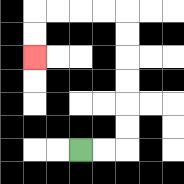{'start': '[3, 6]', 'end': '[1, 2]', 'path_directions': 'R,R,U,U,U,U,U,U,L,L,L,L,D,D', 'path_coordinates': '[[3, 6], [4, 6], [5, 6], [5, 5], [5, 4], [5, 3], [5, 2], [5, 1], [5, 0], [4, 0], [3, 0], [2, 0], [1, 0], [1, 1], [1, 2]]'}